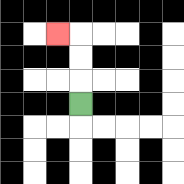{'start': '[3, 4]', 'end': '[2, 1]', 'path_directions': 'U,U,U,L', 'path_coordinates': '[[3, 4], [3, 3], [3, 2], [3, 1], [2, 1]]'}